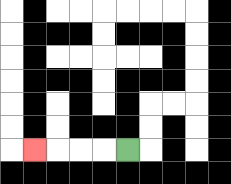{'start': '[5, 6]', 'end': '[1, 6]', 'path_directions': 'L,L,L,L', 'path_coordinates': '[[5, 6], [4, 6], [3, 6], [2, 6], [1, 6]]'}